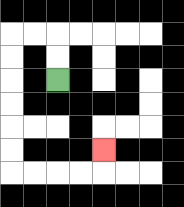{'start': '[2, 3]', 'end': '[4, 6]', 'path_directions': 'U,U,L,L,D,D,D,D,D,D,R,R,R,R,U', 'path_coordinates': '[[2, 3], [2, 2], [2, 1], [1, 1], [0, 1], [0, 2], [0, 3], [0, 4], [0, 5], [0, 6], [0, 7], [1, 7], [2, 7], [3, 7], [4, 7], [4, 6]]'}